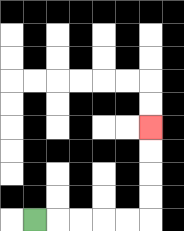{'start': '[1, 9]', 'end': '[6, 5]', 'path_directions': 'R,R,R,R,R,U,U,U,U', 'path_coordinates': '[[1, 9], [2, 9], [3, 9], [4, 9], [5, 9], [6, 9], [6, 8], [6, 7], [6, 6], [6, 5]]'}